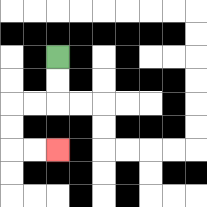{'start': '[2, 2]', 'end': '[2, 6]', 'path_directions': 'D,D,L,L,D,D,R,R', 'path_coordinates': '[[2, 2], [2, 3], [2, 4], [1, 4], [0, 4], [0, 5], [0, 6], [1, 6], [2, 6]]'}